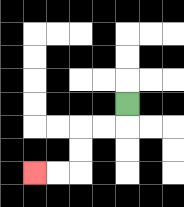{'start': '[5, 4]', 'end': '[1, 7]', 'path_directions': 'D,L,L,D,D,L,L', 'path_coordinates': '[[5, 4], [5, 5], [4, 5], [3, 5], [3, 6], [3, 7], [2, 7], [1, 7]]'}